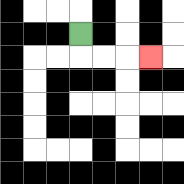{'start': '[3, 1]', 'end': '[6, 2]', 'path_directions': 'D,R,R,R', 'path_coordinates': '[[3, 1], [3, 2], [4, 2], [5, 2], [6, 2]]'}